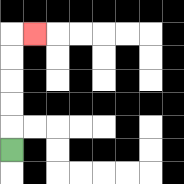{'start': '[0, 6]', 'end': '[1, 1]', 'path_directions': 'U,U,U,U,U,R', 'path_coordinates': '[[0, 6], [0, 5], [0, 4], [0, 3], [0, 2], [0, 1], [1, 1]]'}